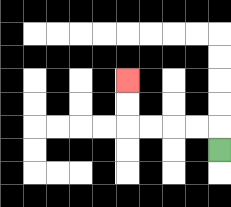{'start': '[9, 6]', 'end': '[5, 3]', 'path_directions': 'U,L,L,L,L,U,U', 'path_coordinates': '[[9, 6], [9, 5], [8, 5], [7, 5], [6, 5], [5, 5], [5, 4], [5, 3]]'}